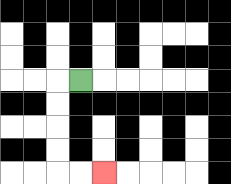{'start': '[3, 3]', 'end': '[4, 7]', 'path_directions': 'L,D,D,D,D,R,R', 'path_coordinates': '[[3, 3], [2, 3], [2, 4], [2, 5], [2, 6], [2, 7], [3, 7], [4, 7]]'}